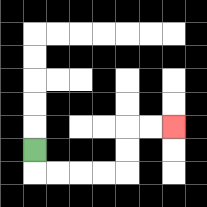{'start': '[1, 6]', 'end': '[7, 5]', 'path_directions': 'D,R,R,R,R,U,U,R,R', 'path_coordinates': '[[1, 6], [1, 7], [2, 7], [3, 7], [4, 7], [5, 7], [5, 6], [5, 5], [6, 5], [7, 5]]'}